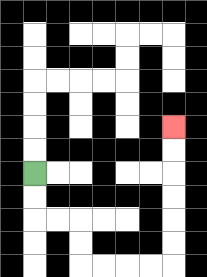{'start': '[1, 7]', 'end': '[7, 5]', 'path_directions': 'D,D,R,R,D,D,R,R,R,R,U,U,U,U,U,U', 'path_coordinates': '[[1, 7], [1, 8], [1, 9], [2, 9], [3, 9], [3, 10], [3, 11], [4, 11], [5, 11], [6, 11], [7, 11], [7, 10], [7, 9], [7, 8], [7, 7], [7, 6], [7, 5]]'}